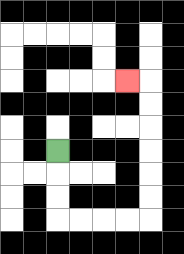{'start': '[2, 6]', 'end': '[5, 3]', 'path_directions': 'D,D,D,R,R,R,R,U,U,U,U,U,U,L', 'path_coordinates': '[[2, 6], [2, 7], [2, 8], [2, 9], [3, 9], [4, 9], [5, 9], [6, 9], [6, 8], [6, 7], [6, 6], [6, 5], [6, 4], [6, 3], [5, 3]]'}